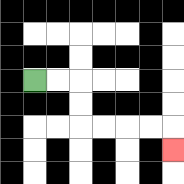{'start': '[1, 3]', 'end': '[7, 6]', 'path_directions': 'R,R,D,D,R,R,R,R,D', 'path_coordinates': '[[1, 3], [2, 3], [3, 3], [3, 4], [3, 5], [4, 5], [5, 5], [6, 5], [7, 5], [7, 6]]'}